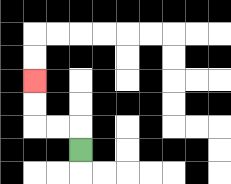{'start': '[3, 6]', 'end': '[1, 3]', 'path_directions': 'U,L,L,U,U', 'path_coordinates': '[[3, 6], [3, 5], [2, 5], [1, 5], [1, 4], [1, 3]]'}